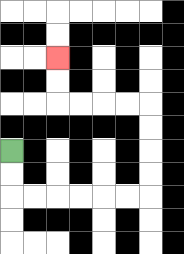{'start': '[0, 6]', 'end': '[2, 2]', 'path_directions': 'D,D,R,R,R,R,R,R,U,U,U,U,L,L,L,L,U,U', 'path_coordinates': '[[0, 6], [0, 7], [0, 8], [1, 8], [2, 8], [3, 8], [4, 8], [5, 8], [6, 8], [6, 7], [6, 6], [6, 5], [6, 4], [5, 4], [4, 4], [3, 4], [2, 4], [2, 3], [2, 2]]'}